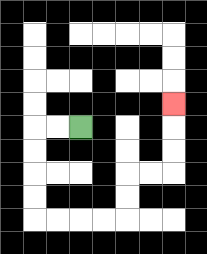{'start': '[3, 5]', 'end': '[7, 4]', 'path_directions': 'L,L,D,D,D,D,R,R,R,R,U,U,R,R,U,U,U', 'path_coordinates': '[[3, 5], [2, 5], [1, 5], [1, 6], [1, 7], [1, 8], [1, 9], [2, 9], [3, 9], [4, 9], [5, 9], [5, 8], [5, 7], [6, 7], [7, 7], [7, 6], [7, 5], [7, 4]]'}